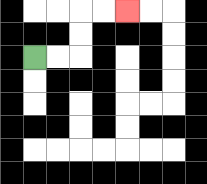{'start': '[1, 2]', 'end': '[5, 0]', 'path_directions': 'R,R,U,U,R,R', 'path_coordinates': '[[1, 2], [2, 2], [3, 2], [3, 1], [3, 0], [4, 0], [5, 0]]'}